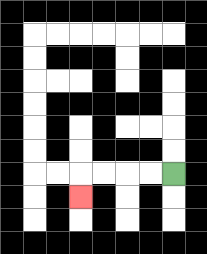{'start': '[7, 7]', 'end': '[3, 8]', 'path_directions': 'L,L,L,L,D', 'path_coordinates': '[[7, 7], [6, 7], [5, 7], [4, 7], [3, 7], [3, 8]]'}